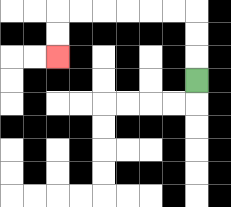{'start': '[8, 3]', 'end': '[2, 2]', 'path_directions': 'U,U,U,L,L,L,L,L,L,D,D', 'path_coordinates': '[[8, 3], [8, 2], [8, 1], [8, 0], [7, 0], [6, 0], [5, 0], [4, 0], [3, 0], [2, 0], [2, 1], [2, 2]]'}